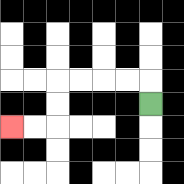{'start': '[6, 4]', 'end': '[0, 5]', 'path_directions': 'U,L,L,L,L,D,D,L,L', 'path_coordinates': '[[6, 4], [6, 3], [5, 3], [4, 3], [3, 3], [2, 3], [2, 4], [2, 5], [1, 5], [0, 5]]'}